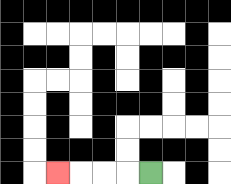{'start': '[6, 7]', 'end': '[2, 7]', 'path_directions': 'L,L,L,L', 'path_coordinates': '[[6, 7], [5, 7], [4, 7], [3, 7], [2, 7]]'}